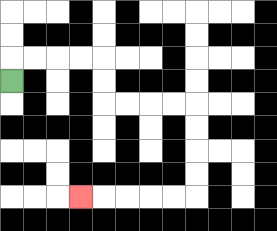{'start': '[0, 3]', 'end': '[3, 8]', 'path_directions': 'U,R,R,R,R,D,D,R,R,R,R,D,D,D,D,L,L,L,L,L', 'path_coordinates': '[[0, 3], [0, 2], [1, 2], [2, 2], [3, 2], [4, 2], [4, 3], [4, 4], [5, 4], [6, 4], [7, 4], [8, 4], [8, 5], [8, 6], [8, 7], [8, 8], [7, 8], [6, 8], [5, 8], [4, 8], [3, 8]]'}